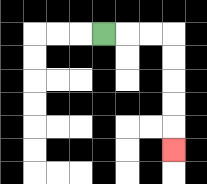{'start': '[4, 1]', 'end': '[7, 6]', 'path_directions': 'R,R,R,D,D,D,D,D', 'path_coordinates': '[[4, 1], [5, 1], [6, 1], [7, 1], [7, 2], [7, 3], [7, 4], [7, 5], [7, 6]]'}